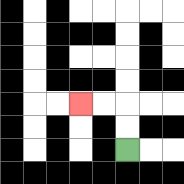{'start': '[5, 6]', 'end': '[3, 4]', 'path_directions': 'U,U,L,L', 'path_coordinates': '[[5, 6], [5, 5], [5, 4], [4, 4], [3, 4]]'}